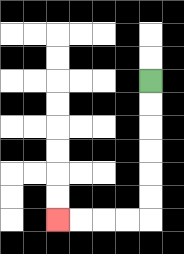{'start': '[6, 3]', 'end': '[2, 9]', 'path_directions': 'D,D,D,D,D,D,L,L,L,L', 'path_coordinates': '[[6, 3], [6, 4], [6, 5], [6, 6], [6, 7], [6, 8], [6, 9], [5, 9], [4, 9], [3, 9], [2, 9]]'}